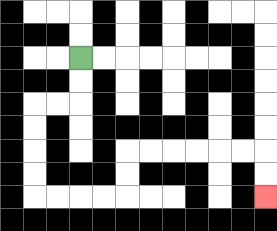{'start': '[3, 2]', 'end': '[11, 8]', 'path_directions': 'D,D,L,L,D,D,D,D,R,R,R,R,U,U,R,R,R,R,R,R,D,D', 'path_coordinates': '[[3, 2], [3, 3], [3, 4], [2, 4], [1, 4], [1, 5], [1, 6], [1, 7], [1, 8], [2, 8], [3, 8], [4, 8], [5, 8], [5, 7], [5, 6], [6, 6], [7, 6], [8, 6], [9, 6], [10, 6], [11, 6], [11, 7], [11, 8]]'}